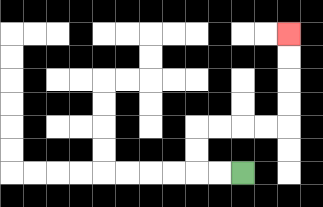{'start': '[10, 7]', 'end': '[12, 1]', 'path_directions': 'L,L,U,U,R,R,R,R,U,U,U,U', 'path_coordinates': '[[10, 7], [9, 7], [8, 7], [8, 6], [8, 5], [9, 5], [10, 5], [11, 5], [12, 5], [12, 4], [12, 3], [12, 2], [12, 1]]'}